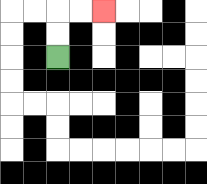{'start': '[2, 2]', 'end': '[4, 0]', 'path_directions': 'U,U,R,R', 'path_coordinates': '[[2, 2], [2, 1], [2, 0], [3, 0], [4, 0]]'}